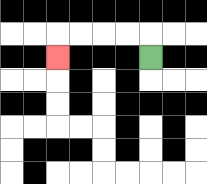{'start': '[6, 2]', 'end': '[2, 2]', 'path_directions': 'U,L,L,L,L,D', 'path_coordinates': '[[6, 2], [6, 1], [5, 1], [4, 1], [3, 1], [2, 1], [2, 2]]'}